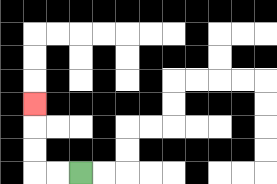{'start': '[3, 7]', 'end': '[1, 4]', 'path_directions': 'L,L,U,U,U', 'path_coordinates': '[[3, 7], [2, 7], [1, 7], [1, 6], [1, 5], [1, 4]]'}